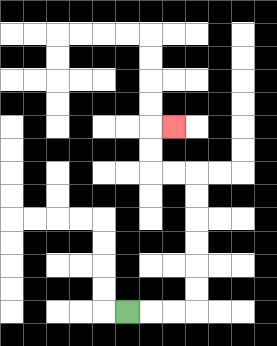{'start': '[5, 13]', 'end': '[7, 5]', 'path_directions': 'R,R,R,U,U,U,U,U,U,L,L,U,U,R', 'path_coordinates': '[[5, 13], [6, 13], [7, 13], [8, 13], [8, 12], [8, 11], [8, 10], [8, 9], [8, 8], [8, 7], [7, 7], [6, 7], [6, 6], [6, 5], [7, 5]]'}